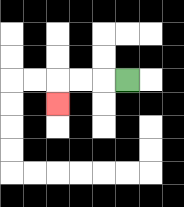{'start': '[5, 3]', 'end': '[2, 4]', 'path_directions': 'L,L,L,D', 'path_coordinates': '[[5, 3], [4, 3], [3, 3], [2, 3], [2, 4]]'}